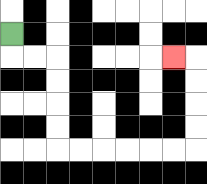{'start': '[0, 1]', 'end': '[7, 2]', 'path_directions': 'D,R,R,D,D,D,D,R,R,R,R,R,R,U,U,U,U,L', 'path_coordinates': '[[0, 1], [0, 2], [1, 2], [2, 2], [2, 3], [2, 4], [2, 5], [2, 6], [3, 6], [4, 6], [5, 6], [6, 6], [7, 6], [8, 6], [8, 5], [8, 4], [8, 3], [8, 2], [7, 2]]'}